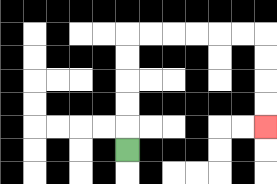{'start': '[5, 6]', 'end': '[11, 5]', 'path_directions': 'U,U,U,U,U,R,R,R,R,R,R,D,D,D,D', 'path_coordinates': '[[5, 6], [5, 5], [5, 4], [5, 3], [5, 2], [5, 1], [6, 1], [7, 1], [8, 1], [9, 1], [10, 1], [11, 1], [11, 2], [11, 3], [11, 4], [11, 5]]'}